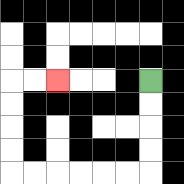{'start': '[6, 3]', 'end': '[2, 3]', 'path_directions': 'D,D,D,D,L,L,L,L,L,L,U,U,U,U,R,R', 'path_coordinates': '[[6, 3], [6, 4], [6, 5], [6, 6], [6, 7], [5, 7], [4, 7], [3, 7], [2, 7], [1, 7], [0, 7], [0, 6], [0, 5], [0, 4], [0, 3], [1, 3], [2, 3]]'}